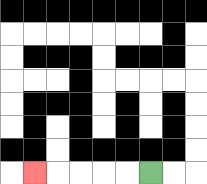{'start': '[6, 7]', 'end': '[1, 7]', 'path_directions': 'L,L,L,L,L', 'path_coordinates': '[[6, 7], [5, 7], [4, 7], [3, 7], [2, 7], [1, 7]]'}